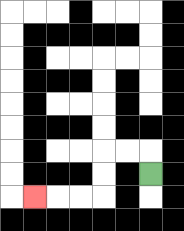{'start': '[6, 7]', 'end': '[1, 8]', 'path_directions': 'U,L,L,D,D,L,L,L', 'path_coordinates': '[[6, 7], [6, 6], [5, 6], [4, 6], [4, 7], [4, 8], [3, 8], [2, 8], [1, 8]]'}